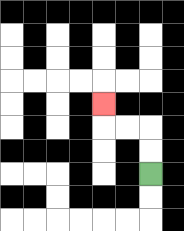{'start': '[6, 7]', 'end': '[4, 4]', 'path_directions': 'U,U,L,L,U', 'path_coordinates': '[[6, 7], [6, 6], [6, 5], [5, 5], [4, 5], [4, 4]]'}